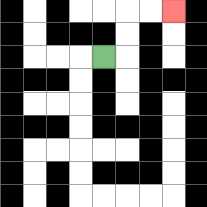{'start': '[4, 2]', 'end': '[7, 0]', 'path_directions': 'R,U,U,R,R', 'path_coordinates': '[[4, 2], [5, 2], [5, 1], [5, 0], [6, 0], [7, 0]]'}